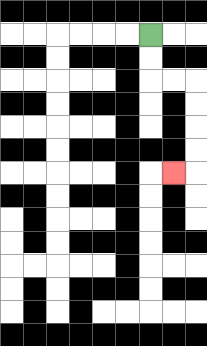{'start': '[6, 1]', 'end': '[7, 7]', 'path_directions': 'D,D,R,R,D,D,D,D,L', 'path_coordinates': '[[6, 1], [6, 2], [6, 3], [7, 3], [8, 3], [8, 4], [8, 5], [8, 6], [8, 7], [7, 7]]'}